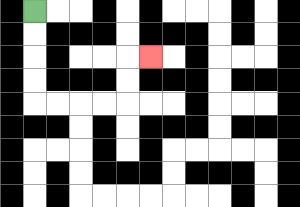{'start': '[1, 0]', 'end': '[6, 2]', 'path_directions': 'D,D,D,D,R,R,R,R,U,U,R', 'path_coordinates': '[[1, 0], [1, 1], [1, 2], [1, 3], [1, 4], [2, 4], [3, 4], [4, 4], [5, 4], [5, 3], [5, 2], [6, 2]]'}